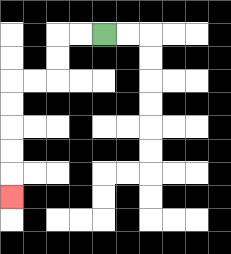{'start': '[4, 1]', 'end': '[0, 8]', 'path_directions': 'L,L,D,D,L,L,D,D,D,D,D', 'path_coordinates': '[[4, 1], [3, 1], [2, 1], [2, 2], [2, 3], [1, 3], [0, 3], [0, 4], [0, 5], [0, 6], [0, 7], [0, 8]]'}